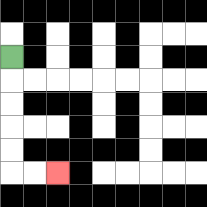{'start': '[0, 2]', 'end': '[2, 7]', 'path_directions': 'D,D,D,D,D,R,R', 'path_coordinates': '[[0, 2], [0, 3], [0, 4], [0, 5], [0, 6], [0, 7], [1, 7], [2, 7]]'}